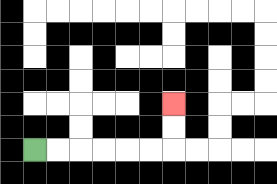{'start': '[1, 6]', 'end': '[7, 4]', 'path_directions': 'R,R,R,R,R,R,U,U', 'path_coordinates': '[[1, 6], [2, 6], [3, 6], [4, 6], [5, 6], [6, 6], [7, 6], [7, 5], [7, 4]]'}